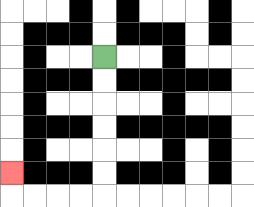{'start': '[4, 2]', 'end': '[0, 7]', 'path_directions': 'D,D,D,D,D,D,L,L,L,L,U', 'path_coordinates': '[[4, 2], [4, 3], [4, 4], [4, 5], [4, 6], [4, 7], [4, 8], [3, 8], [2, 8], [1, 8], [0, 8], [0, 7]]'}